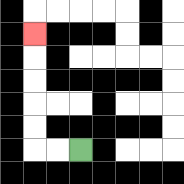{'start': '[3, 6]', 'end': '[1, 1]', 'path_directions': 'L,L,U,U,U,U,U', 'path_coordinates': '[[3, 6], [2, 6], [1, 6], [1, 5], [1, 4], [1, 3], [1, 2], [1, 1]]'}